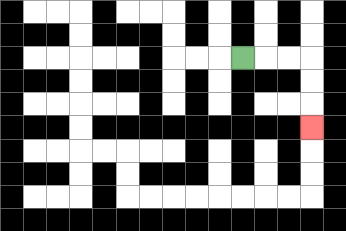{'start': '[10, 2]', 'end': '[13, 5]', 'path_directions': 'R,R,R,D,D,D', 'path_coordinates': '[[10, 2], [11, 2], [12, 2], [13, 2], [13, 3], [13, 4], [13, 5]]'}